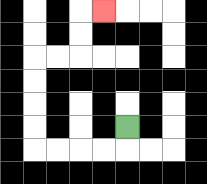{'start': '[5, 5]', 'end': '[4, 0]', 'path_directions': 'D,L,L,L,L,U,U,U,U,R,R,U,U,R', 'path_coordinates': '[[5, 5], [5, 6], [4, 6], [3, 6], [2, 6], [1, 6], [1, 5], [1, 4], [1, 3], [1, 2], [2, 2], [3, 2], [3, 1], [3, 0], [4, 0]]'}